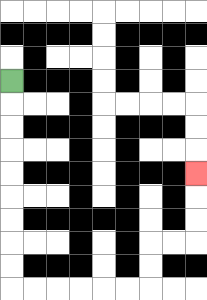{'start': '[0, 3]', 'end': '[8, 7]', 'path_directions': 'D,D,D,D,D,D,D,D,D,R,R,R,R,R,R,U,U,R,R,U,U,U', 'path_coordinates': '[[0, 3], [0, 4], [0, 5], [0, 6], [0, 7], [0, 8], [0, 9], [0, 10], [0, 11], [0, 12], [1, 12], [2, 12], [3, 12], [4, 12], [5, 12], [6, 12], [6, 11], [6, 10], [7, 10], [8, 10], [8, 9], [8, 8], [8, 7]]'}